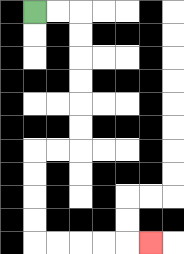{'start': '[1, 0]', 'end': '[6, 10]', 'path_directions': 'R,R,D,D,D,D,D,D,L,L,D,D,D,D,R,R,R,R,R', 'path_coordinates': '[[1, 0], [2, 0], [3, 0], [3, 1], [3, 2], [3, 3], [3, 4], [3, 5], [3, 6], [2, 6], [1, 6], [1, 7], [1, 8], [1, 9], [1, 10], [2, 10], [3, 10], [4, 10], [5, 10], [6, 10]]'}